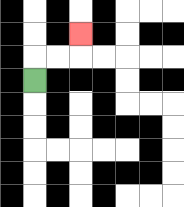{'start': '[1, 3]', 'end': '[3, 1]', 'path_directions': 'U,R,R,U', 'path_coordinates': '[[1, 3], [1, 2], [2, 2], [3, 2], [3, 1]]'}